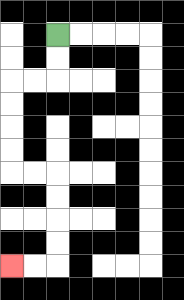{'start': '[2, 1]', 'end': '[0, 11]', 'path_directions': 'D,D,L,L,D,D,D,D,R,R,D,D,D,D,L,L', 'path_coordinates': '[[2, 1], [2, 2], [2, 3], [1, 3], [0, 3], [0, 4], [0, 5], [0, 6], [0, 7], [1, 7], [2, 7], [2, 8], [2, 9], [2, 10], [2, 11], [1, 11], [0, 11]]'}